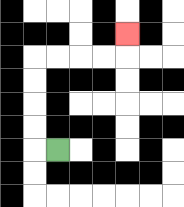{'start': '[2, 6]', 'end': '[5, 1]', 'path_directions': 'L,U,U,U,U,R,R,R,R,U', 'path_coordinates': '[[2, 6], [1, 6], [1, 5], [1, 4], [1, 3], [1, 2], [2, 2], [3, 2], [4, 2], [5, 2], [5, 1]]'}